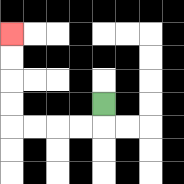{'start': '[4, 4]', 'end': '[0, 1]', 'path_directions': 'D,L,L,L,L,U,U,U,U', 'path_coordinates': '[[4, 4], [4, 5], [3, 5], [2, 5], [1, 5], [0, 5], [0, 4], [0, 3], [0, 2], [0, 1]]'}